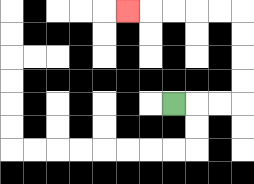{'start': '[7, 4]', 'end': '[5, 0]', 'path_directions': 'R,R,R,U,U,U,U,L,L,L,L,L', 'path_coordinates': '[[7, 4], [8, 4], [9, 4], [10, 4], [10, 3], [10, 2], [10, 1], [10, 0], [9, 0], [8, 0], [7, 0], [6, 0], [5, 0]]'}